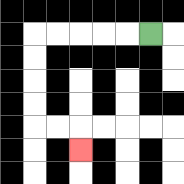{'start': '[6, 1]', 'end': '[3, 6]', 'path_directions': 'L,L,L,L,L,D,D,D,D,R,R,D', 'path_coordinates': '[[6, 1], [5, 1], [4, 1], [3, 1], [2, 1], [1, 1], [1, 2], [1, 3], [1, 4], [1, 5], [2, 5], [3, 5], [3, 6]]'}